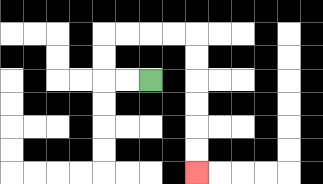{'start': '[6, 3]', 'end': '[8, 7]', 'path_directions': 'L,L,U,U,R,R,R,R,D,D,D,D,D,D', 'path_coordinates': '[[6, 3], [5, 3], [4, 3], [4, 2], [4, 1], [5, 1], [6, 1], [7, 1], [8, 1], [8, 2], [8, 3], [8, 4], [8, 5], [8, 6], [8, 7]]'}